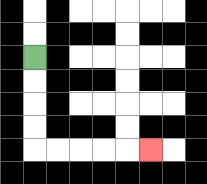{'start': '[1, 2]', 'end': '[6, 6]', 'path_directions': 'D,D,D,D,R,R,R,R,R', 'path_coordinates': '[[1, 2], [1, 3], [1, 4], [1, 5], [1, 6], [2, 6], [3, 6], [4, 6], [5, 6], [6, 6]]'}